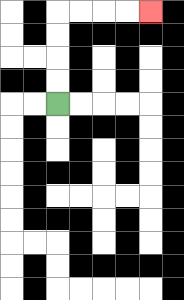{'start': '[2, 4]', 'end': '[6, 0]', 'path_directions': 'U,U,U,U,R,R,R,R', 'path_coordinates': '[[2, 4], [2, 3], [2, 2], [2, 1], [2, 0], [3, 0], [4, 0], [5, 0], [6, 0]]'}